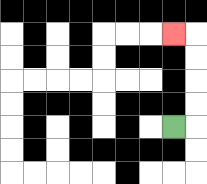{'start': '[7, 5]', 'end': '[7, 1]', 'path_directions': 'R,U,U,U,U,L', 'path_coordinates': '[[7, 5], [8, 5], [8, 4], [8, 3], [8, 2], [8, 1], [7, 1]]'}